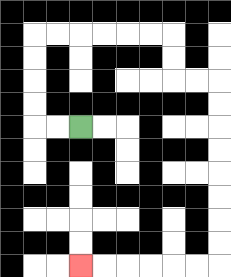{'start': '[3, 5]', 'end': '[3, 11]', 'path_directions': 'L,L,U,U,U,U,R,R,R,R,R,R,D,D,R,R,D,D,D,D,D,D,D,D,L,L,L,L,L,L', 'path_coordinates': '[[3, 5], [2, 5], [1, 5], [1, 4], [1, 3], [1, 2], [1, 1], [2, 1], [3, 1], [4, 1], [5, 1], [6, 1], [7, 1], [7, 2], [7, 3], [8, 3], [9, 3], [9, 4], [9, 5], [9, 6], [9, 7], [9, 8], [9, 9], [9, 10], [9, 11], [8, 11], [7, 11], [6, 11], [5, 11], [4, 11], [3, 11]]'}